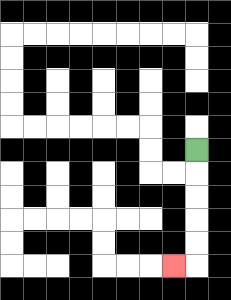{'start': '[8, 6]', 'end': '[7, 11]', 'path_directions': 'D,D,D,D,D,L', 'path_coordinates': '[[8, 6], [8, 7], [8, 8], [8, 9], [8, 10], [8, 11], [7, 11]]'}